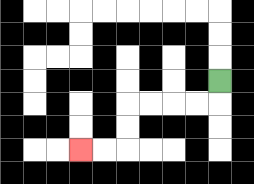{'start': '[9, 3]', 'end': '[3, 6]', 'path_directions': 'D,L,L,L,L,D,D,L,L', 'path_coordinates': '[[9, 3], [9, 4], [8, 4], [7, 4], [6, 4], [5, 4], [5, 5], [5, 6], [4, 6], [3, 6]]'}